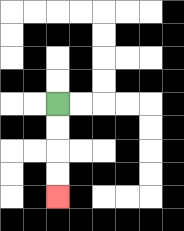{'start': '[2, 4]', 'end': '[2, 8]', 'path_directions': 'D,D,D,D', 'path_coordinates': '[[2, 4], [2, 5], [2, 6], [2, 7], [2, 8]]'}